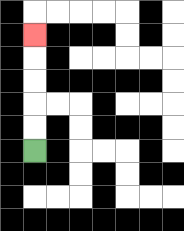{'start': '[1, 6]', 'end': '[1, 1]', 'path_directions': 'U,U,U,U,U', 'path_coordinates': '[[1, 6], [1, 5], [1, 4], [1, 3], [1, 2], [1, 1]]'}